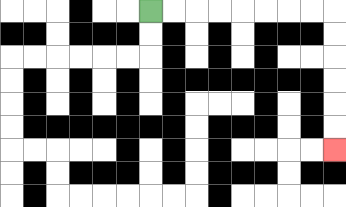{'start': '[6, 0]', 'end': '[14, 6]', 'path_directions': 'R,R,R,R,R,R,R,R,D,D,D,D,D,D', 'path_coordinates': '[[6, 0], [7, 0], [8, 0], [9, 0], [10, 0], [11, 0], [12, 0], [13, 0], [14, 0], [14, 1], [14, 2], [14, 3], [14, 4], [14, 5], [14, 6]]'}